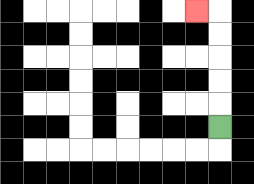{'start': '[9, 5]', 'end': '[8, 0]', 'path_directions': 'U,U,U,U,U,L', 'path_coordinates': '[[9, 5], [9, 4], [9, 3], [9, 2], [9, 1], [9, 0], [8, 0]]'}